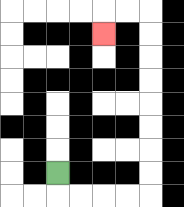{'start': '[2, 7]', 'end': '[4, 1]', 'path_directions': 'D,R,R,R,R,U,U,U,U,U,U,U,U,L,L,D', 'path_coordinates': '[[2, 7], [2, 8], [3, 8], [4, 8], [5, 8], [6, 8], [6, 7], [6, 6], [6, 5], [6, 4], [6, 3], [6, 2], [6, 1], [6, 0], [5, 0], [4, 0], [4, 1]]'}